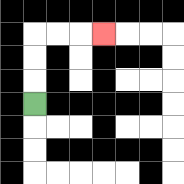{'start': '[1, 4]', 'end': '[4, 1]', 'path_directions': 'U,U,U,R,R,R', 'path_coordinates': '[[1, 4], [1, 3], [1, 2], [1, 1], [2, 1], [3, 1], [4, 1]]'}